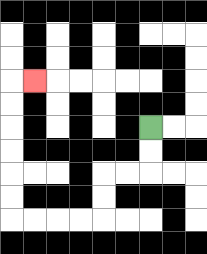{'start': '[6, 5]', 'end': '[1, 3]', 'path_directions': 'D,D,L,L,D,D,L,L,L,L,U,U,U,U,U,U,R', 'path_coordinates': '[[6, 5], [6, 6], [6, 7], [5, 7], [4, 7], [4, 8], [4, 9], [3, 9], [2, 9], [1, 9], [0, 9], [0, 8], [0, 7], [0, 6], [0, 5], [0, 4], [0, 3], [1, 3]]'}